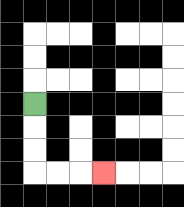{'start': '[1, 4]', 'end': '[4, 7]', 'path_directions': 'D,D,D,R,R,R', 'path_coordinates': '[[1, 4], [1, 5], [1, 6], [1, 7], [2, 7], [3, 7], [4, 7]]'}